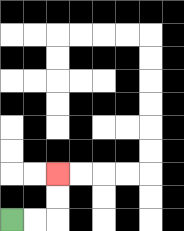{'start': '[0, 9]', 'end': '[2, 7]', 'path_directions': 'R,R,U,U', 'path_coordinates': '[[0, 9], [1, 9], [2, 9], [2, 8], [2, 7]]'}